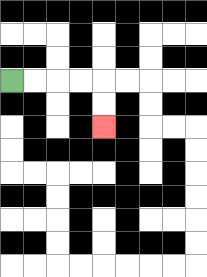{'start': '[0, 3]', 'end': '[4, 5]', 'path_directions': 'R,R,R,R,D,D', 'path_coordinates': '[[0, 3], [1, 3], [2, 3], [3, 3], [4, 3], [4, 4], [4, 5]]'}